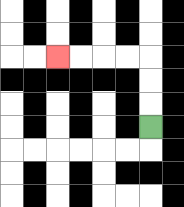{'start': '[6, 5]', 'end': '[2, 2]', 'path_directions': 'U,U,U,L,L,L,L', 'path_coordinates': '[[6, 5], [6, 4], [6, 3], [6, 2], [5, 2], [4, 2], [3, 2], [2, 2]]'}